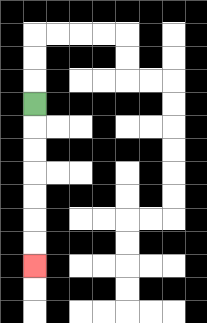{'start': '[1, 4]', 'end': '[1, 11]', 'path_directions': 'D,D,D,D,D,D,D', 'path_coordinates': '[[1, 4], [1, 5], [1, 6], [1, 7], [1, 8], [1, 9], [1, 10], [1, 11]]'}